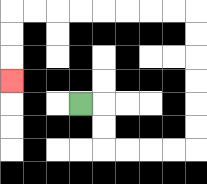{'start': '[3, 4]', 'end': '[0, 3]', 'path_directions': 'R,D,D,R,R,R,R,U,U,U,U,U,U,L,L,L,L,L,L,L,L,D,D,D', 'path_coordinates': '[[3, 4], [4, 4], [4, 5], [4, 6], [5, 6], [6, 6], [7, 6], [8, 6], [8, 5], [8, 4], [8, 3], [8, 2], [8, 1], [8, 0], [7, 0], [6, 0], [5, 0], [4, 0], [3, 0], [2, 0], [1, 0], [0, 0], [0, 1], [0, 2], [0, 3]]'}